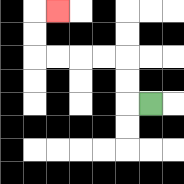{'start': '[6, 4]', 'end': '[2, 0]', 'path_directions': 'L,U,U,L,L,L,L,U,U,R', 'path_coordinates': '[[6, 4], [5, 4], [5, 3], [5, 2], [4, 2], [3, 2], [2, 2], [1, 2], [1, 1], [1, 0], [2, 0]]'}